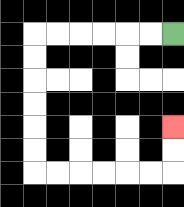{'start': '[7, 1]', 'end': '[7, 5]', 'path_directions': 'L,L,L,L,L,L,D,D,D,D,D,D,R,R,R,R,R,R,U,U', 'path_coordinates': '[[7, 1], [6, 1], [5, 1], [4, 1], [3, 1], [2, 1], [1, 1], [1, 2], [1, 3], [1, 4], [1, 5], [1, 6], [1, 7], [2, 7], [3, 7], [4, 7], [5, 7], [6, 7], [7, 7], [7, 6], [7, 5]]'}